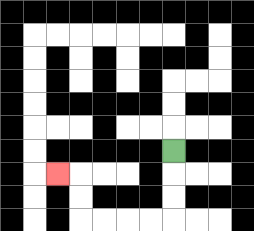{'start': '[7, 6]', 'end': '[2, 7]', 'path_directions': 'D,D,D,L,L,L,L,U,U,L', 'path_coordinates': '[[7, 6], [7, 7], [7, 8], [7, 9], [6, 9], [5, 9], [4, 9], [3, 9], [3, 8], [3, 7], [2, 7]]'}